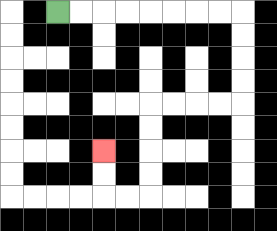{'start': '[2, 0]', 'end': '[4, 6]', 'path_directions': 'R,R,R,R,R,R,R,R,D,D,D,D,L,L,L,L,D,D,D,D,L,L,U,U', 'path_coordinates': '[[2, 0], [3, 0], [4, 0], [5, 0], [6, 0], [7, 0], [8, 0], [9, 0], [10, 0], [10, 1], [10, 2], [10, 3], [10, 4], [9, 4], [8, 4], [7, 4], [6, 4], [6, 5], [6, 6], [6, 7], [6, 8], [5, 8], [4, 8], [4, 7], [4, 6]]'}